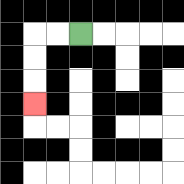{'start': '[3, 1]', 'end': '[1, 4]', 'path_directions': 'L,L,D,D,D', 'path_coordinates': '[[3, 1], [2, 1], [1, 1], [1, 2], [1, 3], [1, 4]]'}